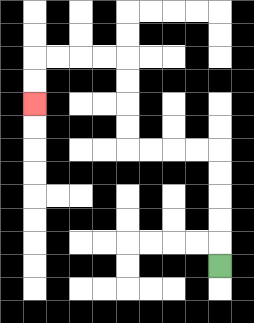{'start': '[9, 11]', 'end': '[1, 4]', 'path_directions': 'U,U,U,U,U,L,L,L,L,U,U,U,U,L,L,L,L,D,D', 'path_coordinates': '[[9, 11], [9, 10], [9, 9], [9, 8], [9, 7], [9, 6], [8, 6], [7, 6], [6, 6], [5, 6], [5, 5], [5, 4], [5, 3], [5, 2], [4, 2], [3, 2], [2, 2], [1, 2], [1, 3], [1, 4]]'}